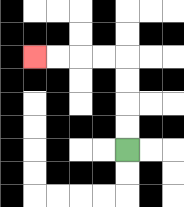{'start': '[5, 6]', 'end': '[1, 2]', 'path_directions': 'U,U,U,U,L,L,L,L', 'path_coordinates': '[[5, 6], [5, 5], [5, 4], [5, 3], [5, 2], [4, 2], [3, 2], [2, 2], [1, 2]]'}